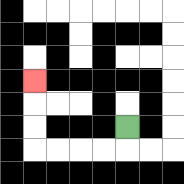{'start': '[5, 5]', 'end': '[1, 3]', 'path_directions': 'D,L,L,L,L,U,U,U', 'path_coordinates': '[[5, 5], [5, 6], [4, 6], [3, 6], [2, 6], [1, 6], [1, 5], [1, 4], [1, 3]]'}